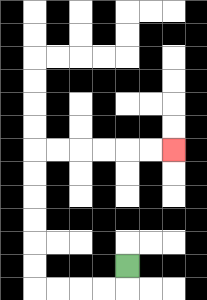{'start': '[5, 11]', 'end': '[7, 6]', 'path_directions': 'D,L,L,L,L,U,U,U,U,U,U,R,R,R,R,R,R', 'path_coordinates': '[[5, 11], [5, 12], [4, 12], [3, 12], [2, 12], [1, 12], [1, 11], [1, 10], [1, 9], [1, 8], [1, 7], [1, 6], [2, 6], [3, 6], [4, 6], [5, 6], [6, 6], [7, 6]]'}